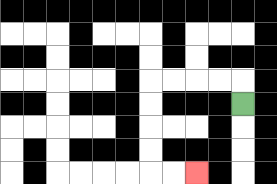{'start': '[10, 4]', 'end': '[8, 7]', 'path_directions': 'U,L,L,L,L,D,D,D,D,R,R', 'path_coordinates': '[[10, 4], [10, 3], [9, 3], [8, 3], [7, 3], [6, 3], [6, 4], [6, 5], [6, 6], [6, 7], [7, 7], [8, 7]]'}